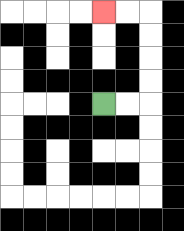{'start': '[4, 4]', 'end': '[4, 0]', 'path_directions': 'R,R,U,U,U,U,L,L', 'path_coordinates': '[[4, 4], [5, 4], [6, 4], [6, 3], [6, 2], [6, 1], [6, 0], [5, 0], [4, 0]]'}